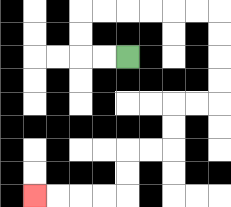{'start': '[5, 2]', 'end': '[1, 8]', 'path_directions': 'L,L,U,U,R,R,R,R,R,R,D,D,D,D,L,L,D,D,L,L,D,D,L,L,L,L', 'path_coordinates': '[[5, 2], [4, 2], [3, 2], [3, 1], [3, 0], [4, 0], [5, 0], [6, 0], [7, 0], [8, 0], [9, 0], [9, 1], [9, 2], [9, 3], [9, 4], [8, 4], [7, 4], [7, 5], [7, 6], [6, 6], [5, 6], [5, 7], [5, 8], [4, 8], [3, 8], [2, 8], [1, 8]]'}